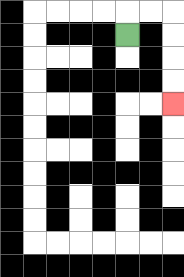{'start': '[5, 1]', 'end': '[7, 4]', 'path_directions': 'U,R,R,D,D,D,D', 'path_coordinates': '[[5, 1], [5, 0], [6, 0], [7, 0], [7, 1], [7, 2], [7, 3], [7, 4]]'}